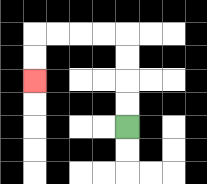{'start': '[5, 5]', 'end': '[1, 3]', 'path_directions': 'U,U,U,U,L,L,L,L,D,D', 'path_coordinates': '[[5, 5], [5, 4], [5, 3], [5, 2], [5, 1], [4, 1], [3, 1], [2, 1], [1, 1], [1, 2], [1, 3]]'}